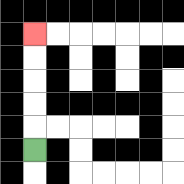{'start': '[1, 6]', 'end': '[1, 1]', 'path_directions': 'U,U,U,U,U', 'path_coordinates': '[[1, 6], [1, 5], [1, 4], [1, 3], [1, 2], [1, 1]]'}